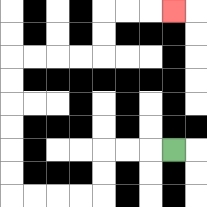{'start': '[7, 6]', 'end': '[7, 0]', 'path_directions': 'L,L,L,D,D,L,L,L,L,U,U,U,U,U,U,R,R,R,R,U,U,R,R,R', 'path_coordinates': '[[7, 6], [6, 6], [5, 6], [4, 6], [4, 7], [4, 8], [3, 8], [2, 8], [1, 8], [0, 8], [0, 7], [0, 6], [0, 5], [0, 4], [0, 3], [0, 2], [1, 2], [2, 2], [3, 2], [4, 2], [4, 1], [4, 0], [5, 0], [6, 0], [7, 0]]'}